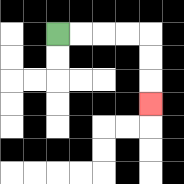{'start': '[2, 1]', 'end': '[6, 4]', 'path_directions': 'R,R,R,R,D,D,D', 'path_coordinates': '[[2, 1], [3, 1], [4, 1], [5, 1], [6, 1], [6, 2], [6, 3], [6, 4]]'}